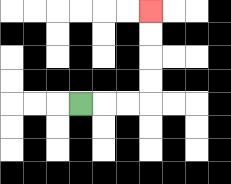{'start': '[3, 4]', 'end': '[6, 0]', 'path_directions': 'R,R,R,U,U,U,U', 'path_coordinates': '[[3, 4], [4, 4], [5, 4], [6, 4], [6, 3], [6, 2], [6, 1], [6, 0]]'}